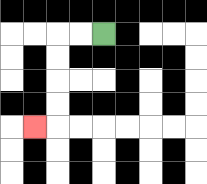{'start': '[4, 1]', 'end': '[1, 5]', 'path_directions': 'L,L,D,D,D,D,L', 'path_coordinates': '[[4, 1], [3, 1], [2, 1], [2, 2], [2, 3], [2, 4], [2, 5], [1, 5]]'}